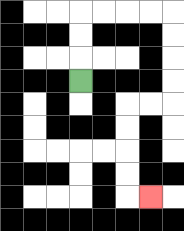{'start': '[3, 3]', 'end': '[6, 8]', 'path_directions': 'U,U,U,R,R,R,R,D,D,D,D,L,L,D,D,D,D,R', 'path_coordinates': '[[3, 3], [3, 2], [3, 1], [3, 0], [4, 0], [5, 0], [6, 0], [7, 0], [7, 1], [7, 2], [7, 3], [7, 4], [6, 4], [5, 4], [5, 5], [5, 6], [5, 7], [5, 8], [6, 8]]'}